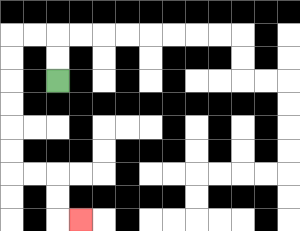{'start': '[2, 3]', 'end': '[3, 9]', 'path_directions': 'U,U,L,L,D,D,D,D,D,D,R,R,D,D,R', 'path_coordinates': '[[2, 3], [2, 2], [2, 1], [1, 1], [0, 1], [0, 2], [0, 3], [0, 4], [0, 5], [0, 6], [0, 7], [1, 7], [2, 7], [2, 8], [2, 9], [3, 9]]'}